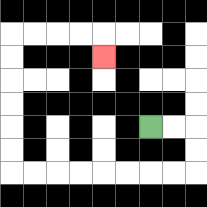{'start': '[6, 5]', 'end': '[4, 2]', 'path_directions': 'R,R,D,D,L,L,L,L,L,L,L,L,U,U,U,U,U,U,R,R,R,R,D', 'path_coordinates': '[[6, 5], [7, 5], [8, 5], [8, 6], [8, 7], [7, 7], [6, 7], [5, 7], [4, 7], [3, 7], [2, 7], [1, 7], [0, 7], [0, 6], [0, 5], [0, 4], [0, 3], [0, 2], [0, 1], [1, 1], [2, 1], [3, 1], [4, 1], [4, 2]]'}